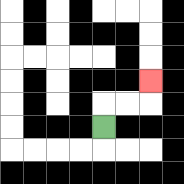{'start': '[4, 5]', 'end': '[6, 3]', 'path_directions': 'U,R,R,U', 'path_coordinates': '[[4, 5], [4, 4], [5, 4], [6, 4], [6, 3]]'}